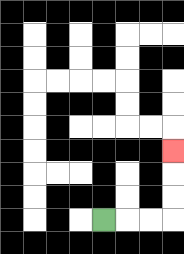{'start': '[4, 9]', 'end': '[7, 6]', 'path_directions': 'R,R,R,U,U,U', 'path_coordinates': '[[4, 9], [5, 9], [6, 9], [7, 9], [7, 8], [7, 7], [7, 6]]'}